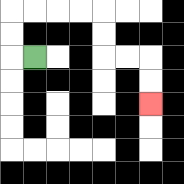{'start': '[1, 2]', 'end': '[6, 4]', 'path_directions': 'L,U,U,R,R,R,R,D,D,R,R,D,D', 'path_coordinates': '[[1, 2], [0, 2], [0, 1], [0, 0], [1, 0], [2, 0], [3, 0], [4, 0], [4, 1], [4, 2], [5, 2], [6, 2], [6, 3], [6, 4]]'}